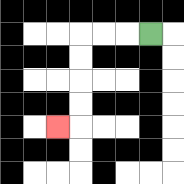{'start': '[6, 1]', 'end': '[2, 5]', 'path_directions': 'L,L,L,D,D,D,D,L', 'path_coordinates': '[[6, 1], [5, 1], [4, 1], [3, 1], [3, 2], [3, 3], [3, 4], [3, 5], [2, 5]]'}